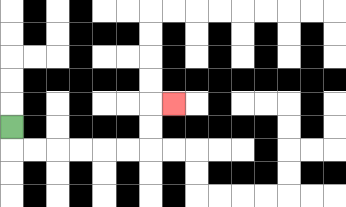{'start': '[0, 5]', 'end': '[7, 4]', 'path_directions': 'D,R,R,R,R,R,R,U,U,R', 'path_coordinates': '[[0, 5], [0, 6], [1, 6], [2, 6], [3, 6], [4, 6], [5, 6], [6, 6], [6, 5], [6, 4], [7, 4]]'}